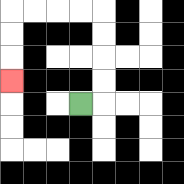{'start': '[3, 4]', 'end': '[0, 3]', 'path_directions': 'R,U,U,U,U,L,L,L,L,D,D,D', 'path_coordinates': '[[3, 4], [4, 4], [4, 3], [4, 2], [4, 1], [4, 0], [3, 0], [2, 0], [1, 0], [0, 0], [0, 1], [0, 2], [0, 3]]'}